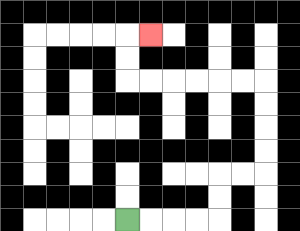{'start': '[5, 9]', 'end': '[6, 1]', 'path_directions': 'R,R,R,R,U,U,R,R,U,U,U,U,L,L,L,L,L,L,U,U,R', 'path_coordinates': '[[5, 9], [6, 9], [7, 9], [8, 9], [9, 9], [9, 8], [9, 7], [10, 7], [11, 7], [11, 6], [11, 5], [11, 4], [11, 3], [10, 3], [9, 3], [8, 3], [7, 3], [6, 3], [5, 3], [5, 2], [5, 1], [6, 1]]'}